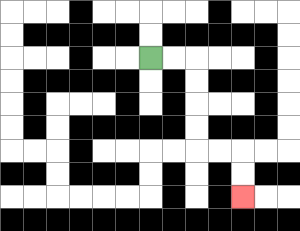{'start': '[6, 2]', 'end': '[10, 8]', 'path_directions': 'R,R,D,D,D,D,R,R,D,D', 'path_coordinates': '[[6, 2], [7, 2], [8, 2], [8, 3], [8, 4], [8, 5], [8, 6], [9, 6], [10, 6], [10, 7], [10, 8]]'}